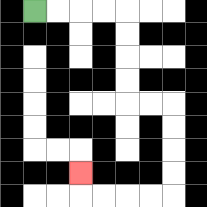{'start': '[1, 0]', 'end': '[3, 7]', 'path_directions': 'R,R,R,R,D,D,D,D,R,R,D,D,D,D,L,L,L,L,U', 'path_coordinates': '[[1, 0], [2, 0], [3, 0], [4, 0], [5, 0], [5, 1], [5, 2], [5, 3], [5, 4], [6, 4], [7, 4], [7, 5], [7, 6], [7, 7], [7, 8], [6, 8], [5, 8], [4, 8], [3, 8], [3, 7]]'}